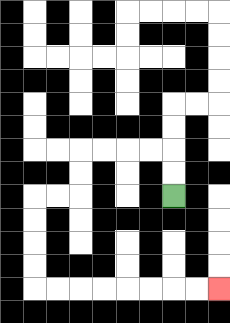{'start': '[7, 8]', 'end': '[9, 12]', 'path_directions': 'U,U,L,L,L,L,D,D,L,L,D,D,D,D,R,R,R,R,R,R,R,R', 'path_coordinates': '[[7, 8], [7, 7], [7, 6], [6, 6], [5, 6], [4, 6], [3, 6], [3, 7], [3, 8], [2, 8], [1, 8], [1, 9], [1, 10], [1, 11], [1, 12], [2, 12], [3, 12], [4, 12], [5, 12], [6, 12], [7, 12], [8, 12], [9, 12]]'}